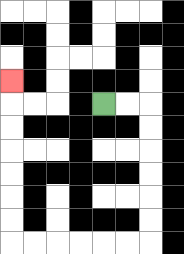{'start': '[4, 4]', 'end': '[0, 3]', 'path_directions': 'R,R,D,D,D,D,D,D,L,L,L,L,L,L,U,U,U,U,U,U,U', 'path_coordinates': '[[4, 4], [5, 4], [6, 4], [6, 5], [6, 6], [6, 7], [6, 8], [6, 9], [6, 10], [5, 10], [4, 10], [3, 10], [2, 10], [1, 10], [0, 10], [0, 9], [0, 8], [0, 7], [0, 6], [0, 5], [0, 4], [0, 3]]'}